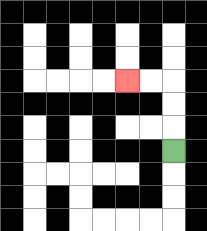{'start': '[7, 6]', 'end': '[5, 3]', 'path_directions': 'U,U,U,L,L', 'path_coordinates': '[[7, 6], [7, 5], [7, 4], [7, 3], [6, 3], [5, 3]]'}